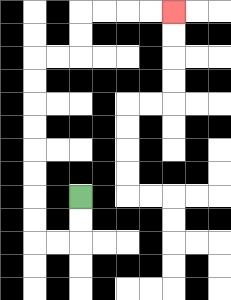{'start': '[3, 8]', 'end': '[7, 0]', 'path_directions': 'D,D,L,L,U,U,U,U,U,U,U,U,R,R,U,U,R,R,R,R', 'path_coordinates': '[[3, 8], [3, 9], [3, 10], [2, 10], [1, 10], [1, 9], [1, 8], [1, 7], [1, 6], [1, 5], [1, 4], [1, 3], [1, 2], [2, 2], [3, 2], [3, 1], [3, 0], [4, 0], [5, 0], [6, 0], [7, 0]]'}